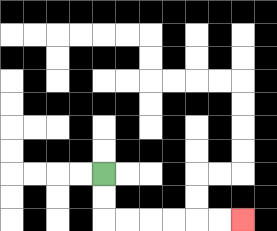{'start': '[4, 7]', 'end': '[10, 9]', 'path_directions': 'D,D,R,R,R,R,R,R', 'path_coordinates': '[[4, 7], [4, 8], [4, 9], [5, 9], [6, 9], [7, 9], [8, 9], [9, 9], [10, 9]]'}